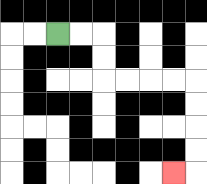{'start': '[2, 1]', 'end': '[7, 7]', 'path_directions': 'R,R,D,D,R,R,R,R,D,D,D,D,L', 'path_coordinates': '[[2, 1], [3, 1], [4, 1], [4, 2], [4, 3], [5, 3], [6, 3], [7, 3], [8, 3], [8, 4], [8, 5], [8, 6], [8, 7], [7, 7]]'}